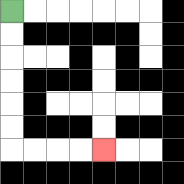{'start': '[0, 0]', 'end': '[4, 6]', 'path_directions': 'D,D,D,D,D,D,R,R,R,R', 'path_coordinates': '[[0, 0], [0, 1], [0, 2], [0, 3], [0, 4], [0, 5], [0, 6], [1, 6], [2, 6], [3, 6], [4, 6]]'}